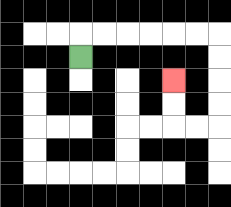{'start': '[3, 2]', 'end': '[7, 3]', 'path_directions': 'U,R,R,R,R,R,R,D,D,D,D,L,L,U,U', 'path_coordinates': '[[3, 2], [3, 1], [4, 1], [5, 1], [6, 1], [7, 1], [8, 1], [9, 1], [9, 2], [9, 3], [9, 4], [9, 5], [8, 5], [7, 5], [7, 4], [7, 3]]'}